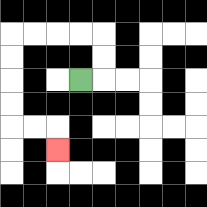{'start': '[3, 3]', 'end': '[2, 6]', 'path_directions': 'R,U,U,L,L,L,L,D,D,D,D,R,R,D', 'path_coordinates': '[[3, 3], [4, 3], [4, 2], [4, 1], [3, 1], [2, 1], [1, 1], [0, 1], [0, 2], [0, 3], [0, 4], [0, 5], [1, 5], [2, 5], [2, 6]]'}